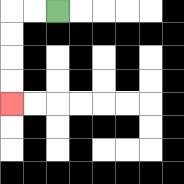{'start': '[2, 0]', 'end': '[0, 4]', 'path_directions': 'L,L,D,D,D,D', 'path_coordinates': '[[2, 0], [1, 0], [0, 0], [0, 1], [0, 2], [0, 3], [0, 4]]'}